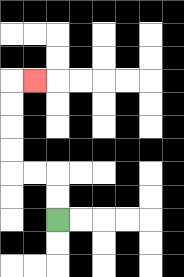{'start': '[2, 9]', 'end': '[1, 3]', 'path_directions': 'U,U,L,L,U,U,U,U,R', 'path_coordinates': '[[2, 9], [2, 8], [2, 7], [1, 7], [0, 7], [0, 6], [0, 5], [0, 4], [0, 3], [1, 3]]'}